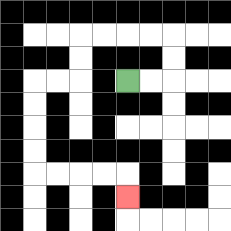{'start': '[5, 3]', 'end': '[5, 8]', 'path_directions': 'R,R,U,U,L,L,L,L,D,D,L,L,D,D,D,D,R,R,R,R,D', 'path_coordinates': '[[5, 3], [6, 3], [7, 3], [7, 2], [7, 1], [6, 1], [5, 1], [4, 1], [3, 1], [3, 2], [3, 3], [2, 3], [1, 3], [1, 4], [1, 5], [1, 6], [1, 7], [2, 7], [3, 7], [4, 7], [5, 7], [5, 8]]'}